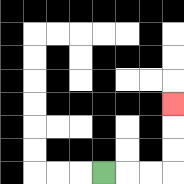{'start': '[4, 7]', 'end': '[7, 4]', 'path_directions': 'R,R,R,U,U,U', 'path_coordinates': '[[4, 7], [5, 7], [6, 7], [7, 7], [7, 6], [7, 5], [7, 4]]'}